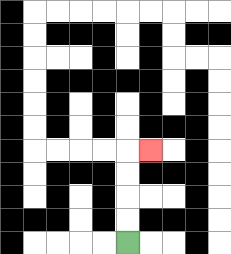{'start': '[5, 10]', 'end': '[6, 6]', 'path_directions': 'U,U,U,U,R', 'path_coordinates': '[[5, 10], [5, 9], [5, 8], [5, 7], [5, 6], [6, 6]]'}